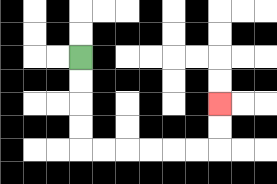{'start': '[3, 2]', 'end': '[9, 4]', 'path_directions': 'D,D,D,D,R,R,R,R,R,R,U,U', 'path_coordinates': '[[3, 2], [3, 3], [3, 4], [3, 5], [3, 6], [4, 6], [5, 6], [6, 6], [7, 6], [8, 6], [9, 6], [9, 5], [9, 4]]'}